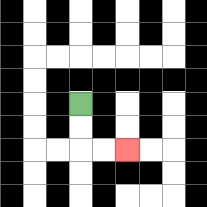{'start': '[3, 4]', 'end': '[5, 6]', 'path_directions': 'D,D,R,R', 'path_coordinates': '[[3, 4], [3, 5], [3, 6], [4, 6], [5, 6]]'}